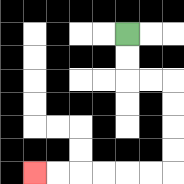{'start': '[5, 1]', 'end': '[1, 7]', 'path_directions': 'D,D,R,R,D,D,D,D,L,L,L,L,L,L', 'path_coordinates': '[[5, 1], [5, 2], [5, 3], [6, 3], [7, 3], [7, 4], [7, 5], [7, 6], [7, 7], [6, 7], [5, 7], [4, 7], [3, 7], [2, 7], [1, 7]]'}